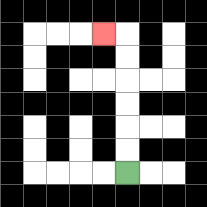{'start': '[5, 7]', 'end': '[4, 1]', 'path_directions': 'U,U,U,U,U,U,L', 'path_coordinates': '[[5, 7], [5, 6], [5, 5], [5, 4], [5, 3], [5, 2], [5, 1], [4, 1]]'}